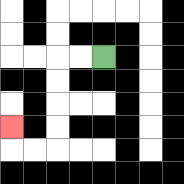{'start': '[4, 2]', 'end': '[0, 5]', 'path_directions': 'L,L,D,D,D,D,L,L,U', 'path_coordinates': '[[4, 2], [3, 2], [2, 2], [2, 3], [2, 4], [2, 5], [2, 6], [1, 6], [0, 6], [0, 5]]'}